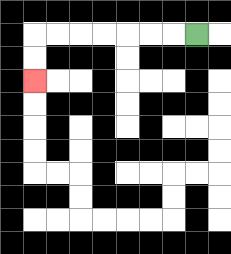{'start': '[8, 1]', 'end': '[1, 3]', 'path_directions': 'L,L,L,L,L,L,L,D,D', 'path_coordinates': '[[8, 1], [7, 1], [6, 1], [5, 1], [4, 1], [3, 1], [2, 1], [1, 1], [1, 2], [1, 3]]'}